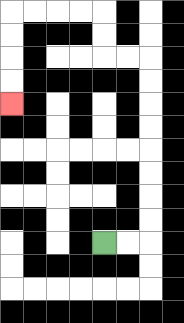{'start': '[4, 10]', 'end': '[0, 4]', 'path_directions': 'R,R,U,U,U,U,U,U,U,U,L,L,U,U,L,L,L,L,D,D,D,D', 'path_coordinates': '[[4, 10], [5, 10], [6, 10], [6, 9], [6, 8], [6, 7], [6, 6], [6, 5], [6, 4], [6, 3], [6, 2], [5, 2], [4, 2], [4, 1], [4, 0], [3, 0], [2, 0], [1, 0], [0, 0], [0, 1], [0, 2], [0, 3], [0, 4]]'}